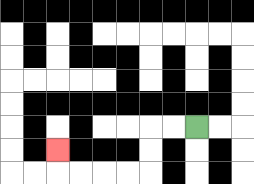{'start': '[8, 5]', 'end': '[2, 6]', 'path_directions': 'L,L,D,D,L,L,L,L,U', 'path_coordinates': '[[8, 5], [7, 5], [6, 5], [6, 6], [6, 7], [5, 7], [4, 7], [3, 7], [2, 7], [2, 6]]'}